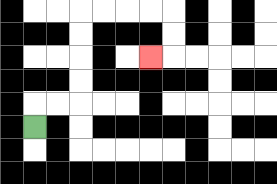{'start': '[1, 5]', 'end': '[6, 2]', 'path_directions': 'U,R,R,U,U,U,U,R,R,R,R,D,D,L', 'path_coordinates': '[[1, 5], [1, 4], [2, 4], [3, 4], [3, 3], [3, 2], [3, 1], [3, 0], [4, 0], [5, 0], [6, 0], [7, 0], [7, 1], [7, 2], [6, 2]]'}